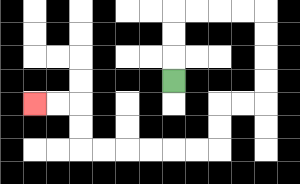{'start': '[7, 3]', 'end': '[1, 4]', 'path_directions': 'U,U,U,R,R,R,R,D,D,D,D,L,L,D,D,L,L,L,L,L,L,U,U,L,L', 'path_coordinates': '[[7, 3], [7, 2], [7, 1], [7, 0], [8, 0], [9, 0], [10, 0], [11, 0], [11, 1], [11, 2], [11, 3], [11, 4], [10, 4], [9, 4], [9, 5], [9, 6], [8, 6], [7, 6], [6, 6], [5, 6], [4, 6], [3, 6], [3, 5], [3, 4], [2, 4], [1, 4]]'}